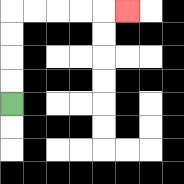{'start': '[0, 4]', 'end': '[5, 0]', 'path_directions': 'U,U,U,U,R,R,R,R,R', 'path_coordinates': '[[0, 4], [0, 3], [0, 2], [0, 1], [0, 0], [1, 0], [2, 0], [3, 0], [4, 0], [5, 0]]'}